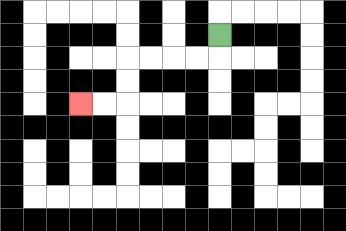{'start': '[9, 1]', 'end': '[3, 4]', 'path_directions': 'D,L,L,L,L,D,D,L,L', 'path_coordinates': '[[9, 1], [9, 2], [8, 2], [7, 2], [6, 2], [5, 2], [5, 3], [5, 4], [4, 4], [3, 4]]'}